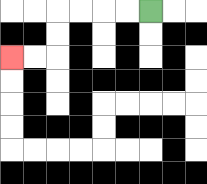{'start': '[6, 0]', 'end': '[0, 2]', 'path_directions': 'L,L,L,L,D,D,L,L', 'path_coordinates': '[[6, 0], [5, 0], [4, 0], [3, 0], [2, 0], [2, 1], [2, 2], [1, 2], [0, 2]]'}